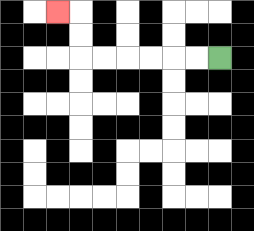{'start': '[9, 2]', 'end': '[2, 0]', 'path_directions': 'L,L,L,L,L,L,U,U,L', 'path_coordinates': '[[9, 2], [8, 2], [7, 2], [6, 2], [5, 2], [4, 2], [3, 2], [3, 1], [3, 0], [2, 0]]'}